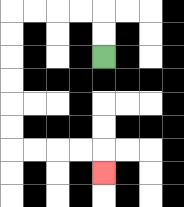{'start': '[4, 2]', 'end': '[4, 7]', 'path_directions': 'U,U,L,L,L,L,D,D,D,D,D,D,R,R,R,R,D', 'path_coordinates': '[[4, 2], [4, 1], [4, 0], [3, 0], [2, 0], [1, 0], [0, 0], [0, 1], [0, 2], [0, 3], [0, 4], [0, 5], [0, 6], [1, 6], [2, 6], [3, 6], [4, 6], [4, 7]]'}